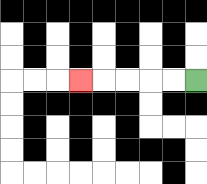{'start': '[8, 3]', 'end': '[3, 3]', 'path_directions': 'L,L,L,L,L', 'path_coordinates': '[[8, 3], [7, 3], [6, 3], [5, 3], [4, 3], [3, 3]]'}